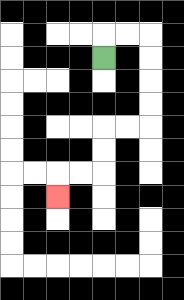{'start': '[4, 2]', 'end': '[2, 8]', 'path_directions': 'U,R,R,D,D,D,D,L,L,D,D,L,L,D', 'path_coordinates': '[[4, 2], [4, 1], [5, 1], [6, 1], [6, 2], [6, 3], [6, 4], [6, 5], [5, 5], [4, 5], [4, 6], [4, 7], [3, 7], [2, 7], [2, 8]]'}